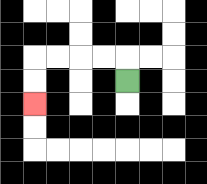{'start': '[5, 3]', 'end': '[1, 4]', 'path_directions': 'U,L,L,L,L,D,D', 'path_coordinates': '[[5, 3], [5, 2], [4, 2], [3, 2], [2, 2], [1, 2], [1, 3], [1, 4]]'}